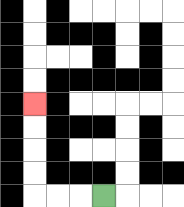{'start': '[4, 8]', 'end': '[1, 4]', 'path_directions': 'L,L,L,U,U,U,U', 'path_coordinates': '[[4, 8], [3, 8], [2, 8], [1, 8], [1, 7], [1, 6], [1, 5], [1, 4]]'}